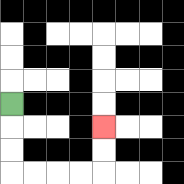{'start': '[0, 4]', 'end': '[4, 5]', 'path_directions': 'D,D,D,R,R,R,R,U,U', 'path_coordinates': '[[0, 4], [0, 5], [0, 6], [0, 7], [1, 7], [2, 7], [3, 7], [4, 7], [4, 6], [4, 5]]'}